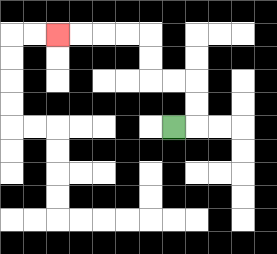{'start': '[7, 5]', 'end': '[2, 1]', 'path_directions': 'R,U,U,L,L,U,U,L,L,L,L', 'path_coordinates': '[[7, 5], [8, 5], [8, 4], [8, 3], [7, 3], [6, 3], [6, 2], [6, 1], [5, 1], [4, 1], [3, 1], [2, 1]]'}